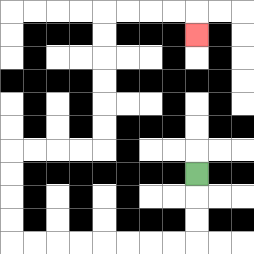{'start': '[8, 7]', 'end': '[8, 1]', 'path_directions': 'D,D,D,L,L,L,L,L,L,L,L,U,U,U,U,R,R,R,R,U,U,U,U,U,U,R,R,R,R,D', 'path_coordinates': '[[8, 7], [8, 8], [8, 9], [8, 10], [7, 10], [6, 10], [5, 10], [4, 10], [3, 10], [2, 10], [1, 10], [0, 10], [0, 9], [0, 8], [0, 7], [0, 6], [1, 6], [2, 6], [3, 6], [4, 6], [4, 5], [4, 4], [4, 3], [4, 2], [4, 1], [4, 0], [5, 0], [6, 0], [7, 0], [8, 0], [8, 1]]'}